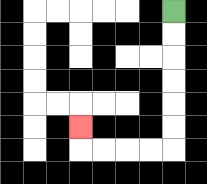{'start': '[7, 0]', 'end': '[3, 5]', 'path_directions': 'D,D,D,D,D,D,L,L,L,L,U', 'path_coordinates': '[[7, 0], [7, 1], [7, 2], [7, 3], [7, 4], [7, 5], [7, 6], [6, 6], [5, 6], [4, 6], [3, 6], [3, 5]]'}